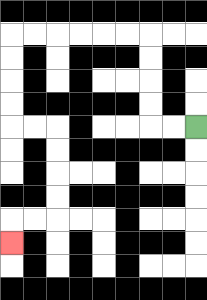{'start': '[8, 5]', 'end': '[0, 10]', 'path_directions': 'L,L,U,U,U,U,L,L,L,L,L,L,D,D,D,D,R,R,D,D,D,D,L,L,D', 'path_coordinates': '[[8, 5], [7, 5], [6, 5], [6, 4], [6, 3], [6, 2], [6, 1], [5, 1], [4, 1], [3, 1], [2, 1], [1, 1], [0, 1], [0, 2], [0, 3], [0, 4], [0, 5], [1, 5], [2, 5], [2, 6], [2, 7], [2, 8], [2, 9], [1, 9], [0, 9], [0, 10]]'}